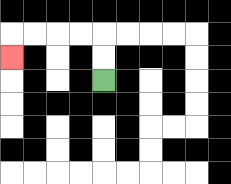{'start': '[4, 3]', 'end': '[0, 2]', 'path_directions': 'U,U,L,L,L,L,D', 'path_coordinates': '[[4, 3], [4, 2], [4, 1], [3, 1], [2, 1], [1, 1], [0, 1], [0, 2]]'}